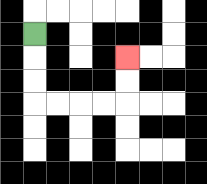{'start': '[1, 1]', 'end': '[5, 2]', 'path_directions': 'D,D,D,R,R,R,R,U,U', 'path_coordinates': '[[1, 1], [1, 2], [1, 3], [1, 4], [2, 4], [3, 4], [4, 4], [5, 4], [5, 3], [5, 2]]'}